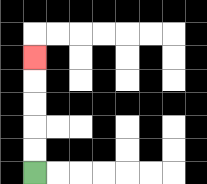{'start': '[1, 7]', 'end': '[1, 2]', 'path_directions': 'U,U,U,U,U', 'path_coordinates': '[[1, 7], [1, 6], [1, 5], [1, 4], [1, 3], [1, 2]]'}